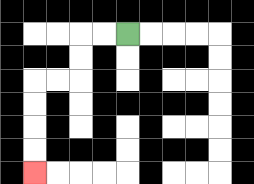{'start': '[5, 1]', 'end': '[1, 7]', 'path_directions': 'L,L,D,D,L,L,D,D,D,D', 'path_coordinates': '[[5, 1], [4, 1], [3, 1], [3, 2], [3, 3], [2, 3], [1, 3], [1, 4], [1, 5], [1, 6], [1, 7]]'}